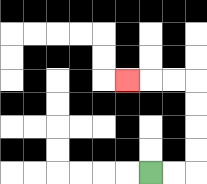{'start': '[6, 7]', 'end': '[5, 3]', 'path_directions': 'R,R,U,U,U,U,L,L,L', 'path_coordinates': '[[6, 7], [7, 7], [8, 7], [8, 6], [8, 5], [8, 4], [8, 3], [7, 3], [6, 3], [5, 3]]'}